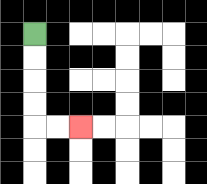{'start': '[1, 1]', 'end': '[3, 5]', 'path_directions': 'D,D,D,D,R,R', 'path_coordinates': '[[1, 1], [1, 2], [1, 3], [1, 4], [1, 5], [2, 5], [3, 5]]'}